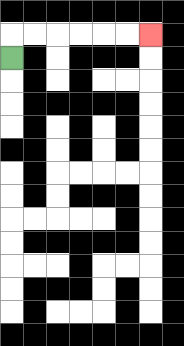{'start': '[0, 2]', 'end': '[6, 1]', 'path_directions': 'U,R,R,R,R,R,R', 'path_coordinates': '[[0, 2], [0, 1], [1, 1], [2, 1], [3, 1], [4, 1], [5, 1], [6, 1]]'}